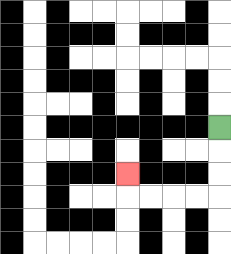{'start': '[9, 5]', 'end': '[5, 7]', 'path_directions': 'D,D,D,L,L,L,L,U', 'path_coordinates': '[[9, 5], [9, 6], [9, 7], [9, 8], [8, 8], [7, 8], [6, 8], [5, 8], [5, 7]]'}